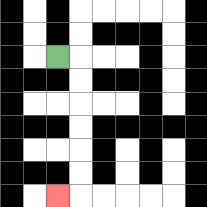{'start': '[2, 2]', 'end': '[2, 8]', 'path_directions': 'R,D,D,D,D,D,D,L', 'path_coordinates': '[[2, 2], [3, 2], [3, 3], [3, 4], [3, 5], [3, 6], [3, 7], [3, 8], [2, 8]]'}